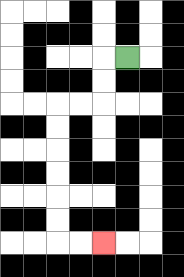{'start': '[5, 2]', 'end': '[4, 10]', 'path_directions': 'L,D,D,L,L,D,D,D,D,D,D,R,R', 'path_coordinates': '[[5, 2], [4, 2], [4, 3], [4, 4], [3, 4], [2, 4], [2, 5], [2, 6], [2, 7], [2, 8], [2, 9], [2, 10], [3, 10], [4, 10]]'}